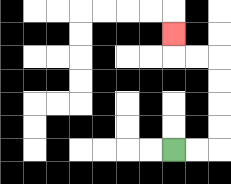{'start': '[7, 6]', 'end': '[7, 1]', 'path_directions': 'R,R,U,U,U,U,L,L,U', 'path_coordinates': '[[7, 6], [8, 6], [9, 6], [9, 5], [9, 4], [9, 3], [9, 2], [8, 2], [7, 2], [7, 1]]'}